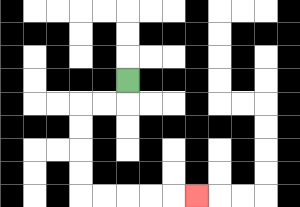{'start': '[5, 3]', 'end': '[8, 8]', 'path_directions': 'D,L,L,D,D,D,D,R,R,R,R,R', 'path_coordinates': '[[5, 3], [5, 4], [4, 4], [3, 4], [3, 5], [3, 6], [3, 7], [3, 8], [4, 8], [5, 8], [6, 8], [7, 8], [8, 8]]'}